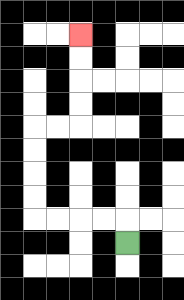{'start': '[5, 10]', 'end': '[3, 1]', 'path_directions': 'U,L,L,L,L,U,U,U,U,R,R,U,U,U,U', 'path_coordinates': '[[5, 10], [5, 9], [4, 9], [3, 9], [2, 9], [1, 9], [1, 8], [1, 7], [1, 6], [1, 5], [2, 5], [3, 5], [3, 4], [3, 3], [3, 2], [3, 1]]'}